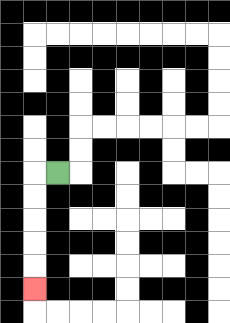{'start': '[2, 7]', 'end': '[1, 12]', 'path_directions': 'L,D,D,D,D,D', 'path_coordinates': '[[2, 7], [1, 7], [1, 8], [1, 9], [1, 10], [1, 11], [1, 12]]'}